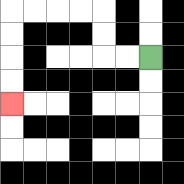{'start': '[6, 2]', 'end': '[0, 4]', 'path_directions': 'L,L,U,U,L,L,L,L,D,D,D,D', 'path_coordinates': '[[6, 2], [5, 2], [4, 2], [4, 1], [4, 0], [3, 0], [2, 0], [1, 0], [0, 0], [0, 1], [0, 2], [0, 3], [0, 4]]'}